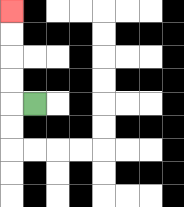{'start': '[1, 4]', 'end': '[0, 0]', 'path_directions': 'L,U,U,U,U', 'path_coordinates': '[[1, 4], [0, 4], [0, 3], [0, 2], [0, 1], [0, 0]]'}